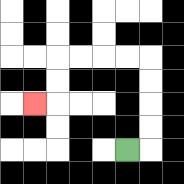{'start': '[5, 6]', 'end': '[1, 4]', 'path_directions': 'R,U,U,U,U,L,L,L,L,D,D,L', 'path_coordinates': '[[5, 6], [6, 6], [6, 5], [6, 4], [6, 3], [6, 2], [5, 2], [4, 2], [3, 2], [2, 2], [2, 3], [2, 4], [1, 4]]'}